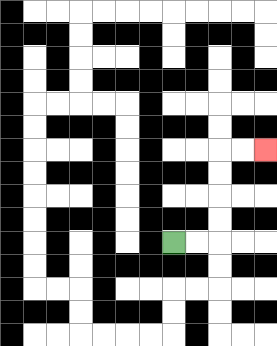{'start': '[7, 10]', 'end': '[11, 6]', 'path_directions': 'R,R,U,U,U,U,R,R', 'path_coordinates': '[[7, 10], [8, 10], [9, 10], [9, 9], [9, 8], [9, 7], [9, 6], [10, 6], [11, 6]]'}